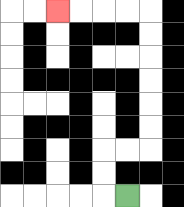{'start': '[5, 8]', 'end': '[2, 0]', 'path_directions': 'L,U,U,R,R,U,U,U,U,U,U,L,L,L,L', 'path_coordinates': '[[5, 8], [4, 8], [4, 7], [4, 6], [5, 6], [6, 6], [6, 5], [6, 4], [6, 3], [6, 2], [6, 1], [6, 0], [5, 0], [4, 0], [3, 0], [2, 0]]'}